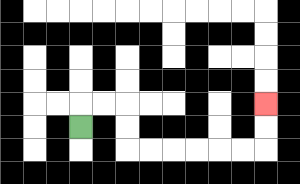{'start': '[3, 5]', 'end': '[11, 4]', 'path_directions': 'U,R,R,D,D,R,R,R,R,R,R,U,U', 'path_coordinates': '[[3, 5], [3, 4], [4, 4], [5, 4], [5, 5], [5, 6], [6, 6], [7, 6], [8, 6], [9, 6], [10, 6], [11, 6], [11, 5], [11, 4]]'}